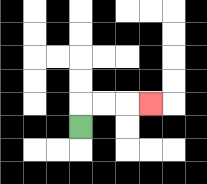{'start': '[3, 5]', 'end': '[6, 4]', 'path_directions': 'U,R,R,R', 'path_coordinates': '[[3, 5], [3, 4], [4, 4], [5, 4], [6, 4]]'}